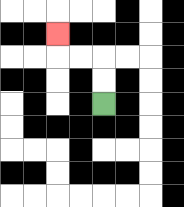{'start': '[4, 4]', 'end': '[2, 1]', 'path_directions': 'U,U,L,L,U', 'path_coordinates': '[[4, 4], [4, 3], [4, 2], [3, 2], [2, 2], [2, 1]]'}